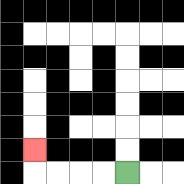{'start': '[5, 7]', 'end': '[1, 6]', 'path_directions': 'L,L,L,L,U', 'path_coordinates': '[[5, 7], [4, 7], [3, 7], [2, 7], [1, 7], [1, 6]]'}